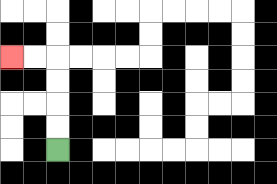{'start': '[2, 6]', 'end': '[0, 2]', 'path_directions': 'U,U,U,U,L,L', 'path_coordinates': '[[2, 6], [2, 5], [2, 4], [2, 3], [2, 2], [1, 2], [0, 2]]'}